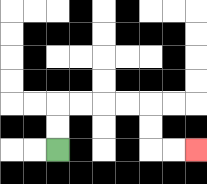{'start': '[2, 6]', 'end': '[8, 6]', 'path_directions': 'U,U,R,R,R,R,D,D,R,R', 'path_coordinates': '[[2, 6], [2, 5], [2, 4], [3, 4], [4, 4], [5, 4], [6, 4], [6, 5], [6, 6], [7, 6], [8, 6]]'}